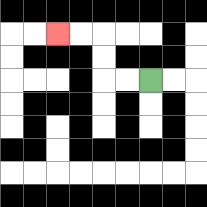{'start': '[6, 3]', 'end': '[2, 1]', 'path_directions': 'L,L,U,U,L,L', 'path_coordinates': '[[6, 3], [5, 3], [4, 3], [4, 2], [4, 1], [3, 1], [2, 1]]'}